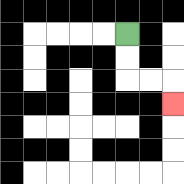{'start': '[5, 1]', 'end': '[7, 4]', 'path_directions': 'D,D,R,R,D', 'path_coordinates': '[[5, 1], [5, 2], [5, 3], [6, 3], [7, 3], [7, 4]]'}